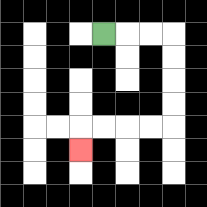{'start': '[4, 1]', 'end': '[3, 6]', 'path_directions': 'R,R,R,D,D,D,D,L,L,L,L,D', 'path_coordinates': '[[4, 1], [5, 1], [6, 1], [7, 1], [7, 2], [7, 3], [7, 4], [7, 5], [6, 5], [5, 5], [4, 5], [3, 5], [3, 6]]'}